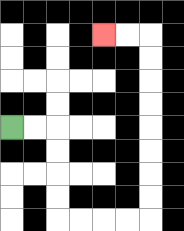{'start': '[0, 5]', 'end': '[4, 1]', 'path_directions': 'R,R,D,D,D,D,R,R,R,R,U,U,U,U,U,U,U,U,L,L', 'path_coordinates': '[[0, 5], [1, 5], [2, 5], [2, 6], [2, 7], [2, 8], [2, 9], [3, 9], [4, 9], [5, 9], [6, 9], [6, 8], [6, 7], [6, 6], [6, 5], [6, 4], [6, 3], [6, 2], [6, 1], [5, 1], [4, 1]]'}